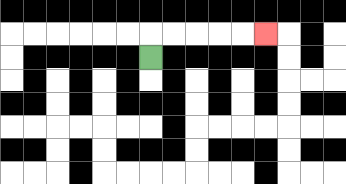{'start': '[6, 2]', 'end': '[11, 1]', 'path_directions': 'U,R,R,R,R,R', 'path_coordinates': '[[6, 2], [6, 1], [7, 1], [8, 1], [9, 1], [10, 1], [11, 1]]'}